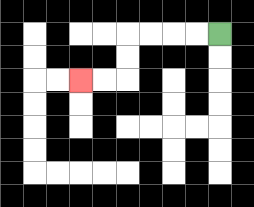{'start': '[9, 1]', 'end': '[3, 3]', 'path_directions': 'L,L,L,L,D,D,L,L', 'path_coordinates': '[[9, 1], [8, 1], [7, 1], [6, 1], [5, 1], [5, 2], [5, 3], [4, 3], [3, 3]]'}